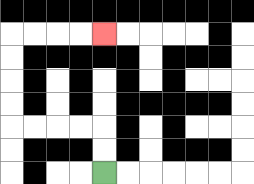{'start': '[4, 7]', 'end': '[4, 1]', 'path_directions': 'U,U,L,L,L,L,U,U,U,U,R,R,R,R', 'path_coordinates': '[[4, 7], [4, 6], [4, 5], [3, 5], [2, 5], [1, 5], [0, 5], [0, 4], [0, 3], [0, 2], [0, 1], [1, 1], [2, 1], [3, 1], [4, 1]]'}